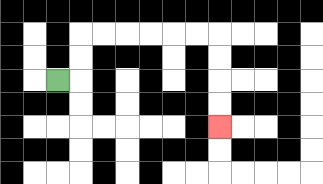{'start': '[2, 3]', 'end': '[9, 5]', 'path_directions': 'R,U,U,R,R,R,R,R,R,D,D,D,D', 'path_coordinates': '[[2, 3], [3, 3], [3, 2], [3, 1], [4, 1], [5, 1], [6, 1], [7, 1], [8, 1], [9, 1], [9, 2], [9, 3], [9, 4], [9, 5]]'}